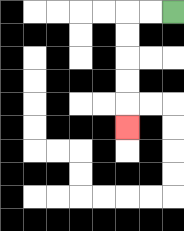{'start': '[7, 0]', 'end': '[5, 5]', 'path_directions': 'L,L,D,D,D,D,D', 'path_coordinates': '[[7, 0], [6, 0], [5, 0], [5, 1], [5, 2], [5, 3], [5, 4], [5, 5]]'}